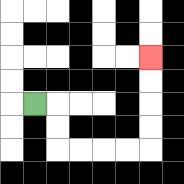{'start': '[1, 4]', 'end': '[6, 2]', 'path_directions': 'R,D,D,R,R,R,R,U,U,U,U', 'path_coordinates': '[[1, 4], [2, 4], [2, 5], [2, 6], [3, 6], [4, 6], [5, 6], [6, 6], [6, 5], [6, 4], [6, 3], [6, 2]]'}